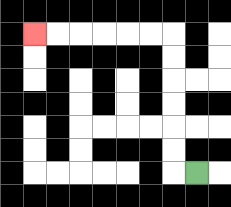{'start': '[8, 7]', 'end': '[1, 1]', 'path_directions': 'L,U,U,U,U,U,U,L,L,L,L,L,L', 'path_coordinates': '[[8, 7], [7, 7], [7, 6], [7, 5], [7, 4], [7, 3], [7, 2], [7, 1], [6, 1], [5, 1], [4, 1], [3, 1], [2, 1], [1, 1]]'}